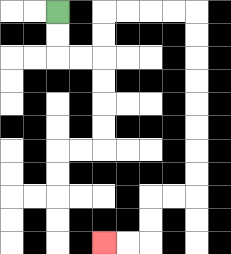{'start': '[2, 0]', 'end': '[4, 10]', 'path_directions': 'D,D,R,R,U,U,R,R,R,R,D,D,D,D,D,D,D,D,L,L,D,D,L,L', 'path_coordinates': '[[2, 0], [2, 1], [2, 2], [3, 2], [4, 2], [4, 1], [4, 0], [5, 0], [6, 0], [7, 0], [8, 0], [8, 1], [8, 2], [8, 3], [8, 4], [8, 5], [8, 6], [8, 7], [8, 8], [7, 8], [6, 8], [6, 9], [6, 10], [5, 10], [4, 10]]'}